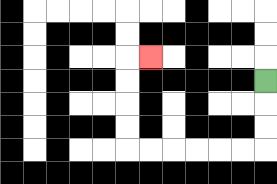{'start': '[11, 3]', 'end': '[6, 2]', 'path_directions': 'D,D,D,L,L,L,L,L,L,U,U,U,U,R', 'path_coordinates': '[[11, 3], [11, 4], [11, 5], [11, 6], [10, 6], [9, 6], [8, 6], [7, 6], [6, 6], [5, 6], [5, 5], [5, 4], [5, 3], [5, 2], [6, 2]]'}